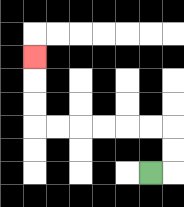{'start': '[6, 7]', 'end': '[1, 2]', 'path_directions': 'R,U,U,L,L,L,L,L,L,U,U,U', 'path_coordinates': '[[6, 7], [7, 7], [7, 6], [7, 5], [6, 5], [5, 5], [4, 5], [3, 5], [2, 5], [1, 5], [1, 4], [1, 3], [1, 2]]'}